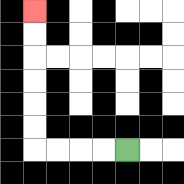{'start': '[5, 6]', 'end': '[1, 0]', 'path_directions': 'L,L,L,L,U,U,U,U,U,U', 'path_coordinates': '[[5, 6], [4, 6], [3, 6], [2, 6], [1, 6], [1, 5], [1, 4], [1, 3], [1, 2], [1, 1], [1, 0]]'}